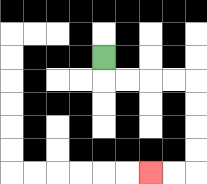{'start': '[4, 2]', 'end': '[6, 7]', 'path_directions': 'D,R,R,R,R,D,D,D,D,L,L', 'path_coordinates': '[[4, 2], [4, 3], [5, 3], [6, 3], [7, 3], [8, 3], [8, 4], [8, 5], [8, 6], [8, 7], [7, 7], [6, 7]]'}